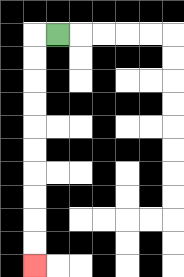{'start': '[2, 1]', 'end': '[1, 11]', 'path_directions': 'L,D,D,D,D,D,D,D,D,D,D', 'path_coordinates': '[[2, 1], [1, 1], [1, 2], [1, 3], [1, 4], [1, 5], [1, 6], [1, 7], [1, 8], [1, 9], [1, 10], [1, 11]]'}